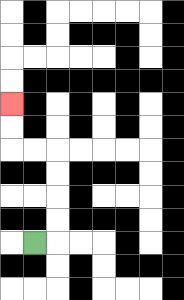{'start': '[1, 10]', 'end': '[0, 4]', 'path_directions': 'R,U,U,U,U,L,L,U,U', 'path_coordinates': '[[1, 10], [2, 10], [2, 9], [2, 8], [2, 7], [2, 6], [1, 6], [0, 6], [0, 5], [0, 4]]'}